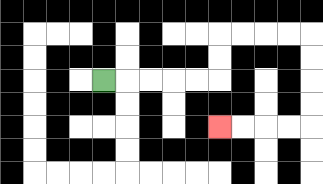{'start': '[4, 3]', 'end': '[9, 5]', 'path_directions': 'R,R,R,R,R,U,U,R,R,R,R,D,D,D,D,L,L,L,L', 'path_coordinates': '[[4, 3], [5, 3], [6, 3], [7, 3], [8, 3], [9, 3], [9, 2], [9, 1], [10, 1], [11, 1], [12, 1], [13, 1], [13, 2], [13, 3], [13, 4], [13, 5], [12, 5], [11, 5], [10, 5], [9, 5]]'}